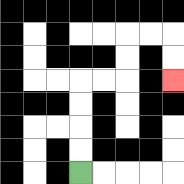{'start': '[3, 7]', 'end': '[7, 3]', 'path_directions': 'U,U,U,U,R,R,U,U,R,R,D,D', 'path_coordinates': '[[3, 7], [3, 6], [3, 5], [3, 4], [3, 3], [4, 3], [5, 3], [5, 2], [5, 1], [6, 1], [7, 1], [7, 2], [7, 3]]'}